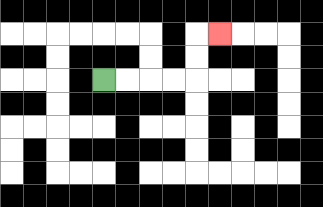{'start': '[4, 3]', 'end': '[9, 1]', 'path_directions': 'R,R,R,R,U,U,R', 'path_coordinates': '[[4, 3], [5, 3], [6, 3], [7, 3], [8, 3], [8, 2], [8, 1], [9, 1]]'}